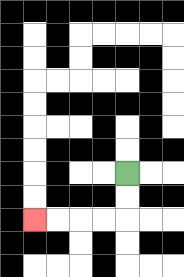{'start': '[5, 7]', 'end': '[1, 9]', 'path_directions': 'D,D,L,L,L,L', 'path_coordinates': '[[5, 7], [5, 8], [5, 9], [4, 9], [3, 9], [2, 9], [1, 9]]'}